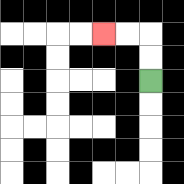{'start': '[6, 3]', 'end': '[4, 1]', 'path_directions': 'U,U,L,L', 'path_coordinates': '[[6, 3], [6, 2], [6, 1], [5, 1], [4, 1]]'}